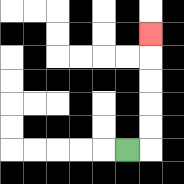{'start': '[5, 6]', 'end': '[6, 1]', 'path_directions': 'R,U,U,U,U,U', 'path_coordinates': '[[5, 6], [6, 6], [6, 5], [6, 4], [6, 3], [6, 2], [6, 1]]'}